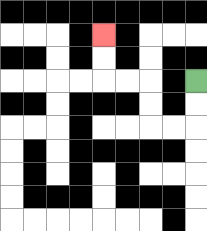{'start': '[8, 3]', 'end': '[4, 1]', 'path_directions': 'D,D,L,L,U,U,L,L,U,U', 'path_coordinates': '[[8, 3], [8, 4], [8, 5], [7, 5], [6, 5], [6, 4], [6, 3], [5, 3], [4, 3], [4, 2], [4, 1]]'}